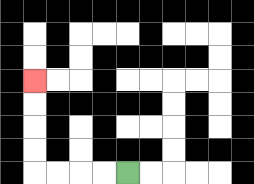{'start': '[5, 7]', 'end': '[1, 3]', 'path_directions': 'L,L,L,L,U,U,U,U', 'path_coordinates': '[[5, 7], [4, 7], [3, 7], [2, 7], [1, 7], [1, 6], [1, 5], [1, 4], [1, 3]]'}